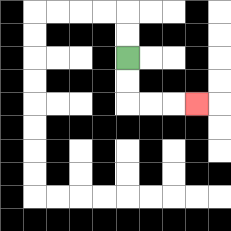{'start': '[5, 2]', 'end': '[8, 4]', 'path_directions': 'D,D,R,R,R', 'path_coordinates': '[[5, 2], [5, 3], [5, 4], [6, 4], [7, 4], [8, 4]]'}